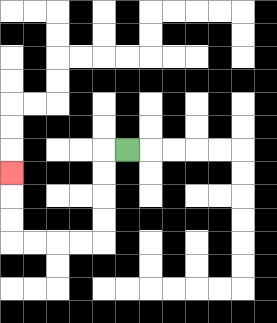{'start': '[5, 6]', 'end': '[0, 7]', 'path_directions': 'L,D,D,D,D,L,L,L,L,U,U,U', 'path_coordinates': '[[5, 6], [4, 6], [4, 7], [4, 8], [4, 9], [4, 10], [3, 10], [2, 10], [1, 10], [0, 10], [0, 9], [0, 8], [0, 7]]'}